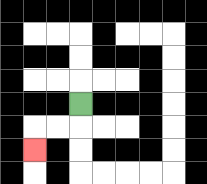{'start': '[3, 4]', 'end': '[1, 6]', 'path_directions': 'D,L,L,D', 'path_coordinates': '[[3, 4], [3, 5], [2, 5], [1, 5], [1, 6]]'}